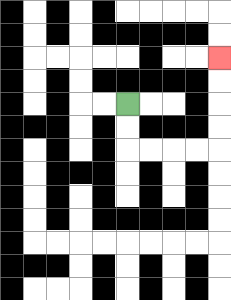{'start': '[5, 4]', 'end': '[9, 2]', 'path_directions': 'D,D,R,R,R,R,U,U,U,U', 'path_coordinates': '[[5, 4], [5, 5], [5, 6], [6, 6], [7, 6], [8, 6], [9, 6], [9, 5], [9, 4], [9, 3], [9, 2]]'}